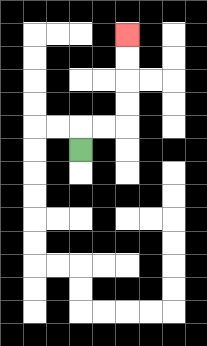{'start': '[3, 6]', 'end': '[5, 1]', 'path_directions': 'U,R,R,U,U,U,U', 'path_coordinates': '[[3, 6], [3, 5], [4, 5], [5, 5], [5, 4], [5, 3], [5, 2], [5, 1]]'}